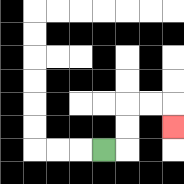{'start': '[4, 6]', 'end': '[7, 5]', 'path_directions': 'R,U,U,R,R,D', 'path_coordinates': '[[4, 6], [5, 6], [5, 5], [5, 4], [6, 4], [7, 4], [7, 5]]'}